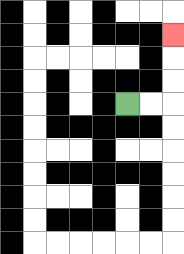{'start': '[5, 4]', 'end': '[7, 1]', 'path_directions': 'R,R,U,U,U', 'path_coordinates': '[[5, 4], [6, 4], [7, 4], [7, 3], [7, 2], [7, 1]]'}